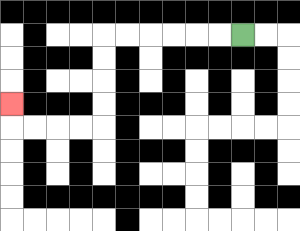{'start': '[10, 1]', 'end': '[0, 4]', 'path_directions': 'L,L,L,L,L,L,D,D,D,D,L,L,L,L,U', 'path_coordinates': '[[10, 1], [9, 1], [8, 1], [7, 1], [6, 1], [5, 1], [4, 1], [4, 2], [4, 3], [4, 4], [4, 5], [3, 5], [2, 5], [1, 5], [0, 5], [0, 4]]'}